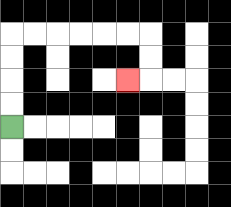{'start': '[0, 5]', 'end': '[5, 3]', 'path_directions': 'U,U,U,U,R,R,R,R,R,R,D,D,L', 'path_coordinates': '[[0, 5], [0, 4], [0, 3], [0, 2], [0, 1], [1, 1], [2, 1], [3, 1], [4, 1], [5, 1], [6, 1], [6, 2], [6, 3], [5, 3]]'}